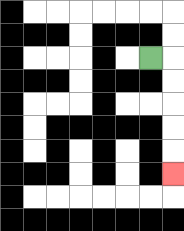{'start': '[6, 2]', 'end': '[7, 7]', 'path_directions': 'R,D,D,D,D,D', 'path_coordinates': '[[6, 2], [7, 2], [7, 3], [7, 4], [7, 5], [7, 6], [7, 7]]'}